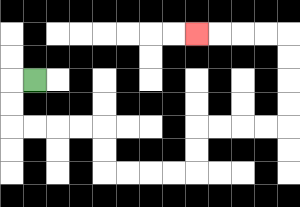{'start': '[1, 3]', 'end': '[8, 1]', 'path_directions': 'L,D,D,R,R,R,R,D,D,R,R,R,R,U,U,R,R,R,R,U,U,U,U,L,L,L,L', 'path_coordinates': '[[1, 3], [0, 3], [0, 4], [0, 5], [1, 5], [2, 5], [3, 5], [4, 5], [4, 6], [4, 7], [5, 7], [6, 7], [7, 7], [8, 7], [8, 6], [8, 5], [9, 5], [10, 5], [11, 5], [12, 5], [12, 4], [12, 3], [12, 2], [12, 1], [11, 1], [10, 1], [9, 1], [8, 1]]'}